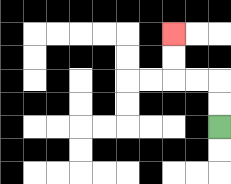{'start': '[9, 5]', 'end': '[7, 1]', 'path_directions': 'U,U,L,L,U,U', 'path_coordinates': '[[9, 5], [9, 4], [9, 3], [8, 3], [7, 3], [7, 2], [7, 1]]'}